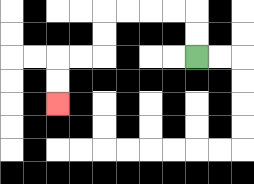{'start': '[8, 2]', 'end': '[2, 4]', 'path_directions': 'U,U,L,L,L,L,D,D,L,L,D,D', 'path_coordinates': '[[8, 2], [8, 1], [8, 0], [7, 0], [6, 0], [5, 0], [4, 0], [4, 1], [4, 2], [3, 2], [2, 2], [2, 3], [2, 4]]'}